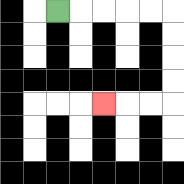{'start': '[2, 0]', 'end': '[4, 4]', 'path_directions': 'R,R,R,R,R,D,D,D,D,L,L,L', 'path_coordinates': '[[2, 0], [3, 0], [4, 0], [5, 0], [6, 0], [7, 0], [7, 1], [7, 2], [7, 3], [7, 4], [6, 4], [5, 4], [4, 4]]'}